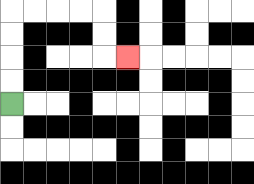{'start': '[0, 4]', 'end': '[5, 2]', 'path_directions': 'U,U,U,U,R,R,R,R,D,D,R', 'path_coordinates': '[[0, 4], [0, 3], [0, 2], [0, 1], [0, 0], [1, 0], [2, 0], [3, 0], [4, 0], [4, 1], [4, 2], [5, 2]]'}